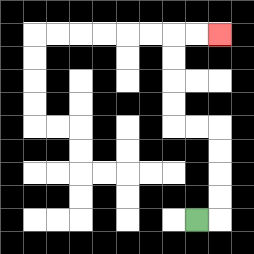{'start': '[8, 9]', 'end': '[9, 1]', 'path_directions': 'R,U,U,U,U,L,L,U,U,U,U,R,R', 'path_coordinates': '[[8, 9], [9, 9], [9, 8], [9, 7], [9, 6], [9, 5], [8, 5], [7, 5], [7, 4], [7, 3], [7, 2], [7, 1], [8, 1], [9, 1]]'}